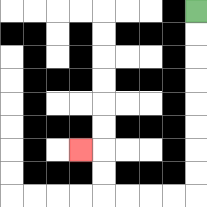{'start': '[8, 0]', 'end': '[3, 6]', 'path_directions': 'D,D,D,D,D,D,D,D,L,L,L,L,U,U,L', 'path_coordinates': '[[8, 0], [8, 1], [8, 2], [8, 3], [8, 4], [8, 5], [8, 6], [8, 7], [8, 8], [7, 8], [6, 8], [5, 8], [4, 8], [4, 7], [4, 6], [3, 6]]'}